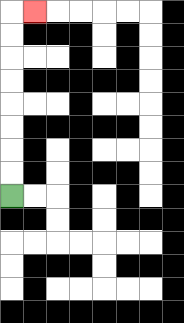{'start': '[0, 8]', 'end': '[1, 0]', 'path_directions': 'U,U,U,U,U,U,U,U,R', 'path_coordinates': '[[0, 8], [0, 7], [0, 6], [0, 5], [0, 4], [0, 3], [0, 2], [0, 1], [0, 0], [1, 0]]'}